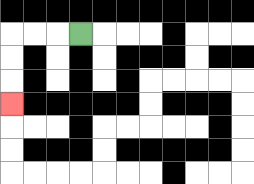{'start': '[3, 1]', 'end': '[0, 4]', 'path_directions': 'L,L,L,D,D,D', 'path_coordinates': '[[3, 1], [2, 1], [1, 1], [0, 1], [0, 2], [0, 3], [0, 4]]'}